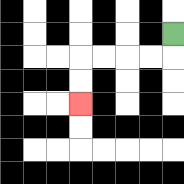{'start': '[7, 1]', 'end': '[3, 4]', 'path_directions': 'D,L,L,L,L,D,D', 'path_coordinates': '[[7, 1], [7, 2], [6, 2], [5, 2], [4, 2], [3, 2], [3, 3], [3, 4]]'}